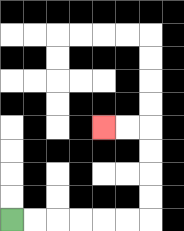{'start': '[0, 9]', 'end': '[4, 5]', 'path_directions': 'R,R,R,R,R,R,U,U,U,U,L,L', 'path_coordinates': '[[0, 9], [1, 9], [2, 9], [3, 9], [4, 9], [5, 9], [6, 9], [6, 8], [6, 7], [6, 6], [6, 5], [5, 5], [4, 5]]'}